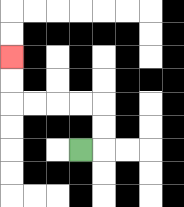{'start': '[3, 6]', 'end': '[0, 2]', 'path_directions': 'R,U,U,L,L,L,L,U,U', 'path_coordinates': '[[3, 6], [4, 6], [4, 5], [4, 4], [3, 4], [2, 4], [1, 4], [0, 4], [0, 3], [0, 2]]'}